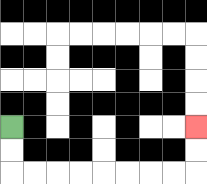{'start': '[0, 5]', 'end': '[8, 5]', 'path_directions': 'D,D,R,R,R,R,R,R,R,R,U,U', 'path_coordinates': '[[0, 5], [0, 6], [0, 7], [1, 7], [2, 7], [3, 7], [4, 7], [5, 7], [6, 7], [7, 7], [8, 7], [8, 6], [8, 5]]'}